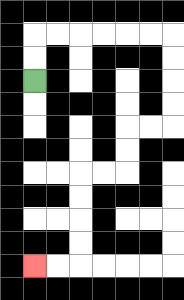{'start': '[1, 3]', 'end': '[1, 11]', 'path_directions': 'U,U,R,R,R,R,R,R,D,D,D,D,L,L,D,D,L,L,D,D,D,D,L,L', 'path_coordinates': '[[1, 3], [1, 2], [1, 1], [2, 1], [3, 1], [4, 1], [5, 1], [6, 1], [7, 1], [7, 2], [7, 3], [7, 4], [7, 5], [6, 5], [5, 5], [5, 6], [5, 7], [4, 7], [3, 7], [3, 8], [3, 9], [3, 10], [3, 11], [2, 11], [1, 11]]'}